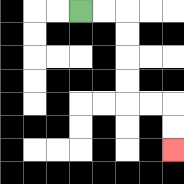{'start': '[3, 0]', 'end': '[7, 6]', 'path_directions': 'R,R,D,D,D,D,R,R,D,D', 'path_coordinates': '[[3, 0], [4, 0], [5, 0], [5, 1], [5, 2], [5, 3], [5, 4], [6, 4], [7, 4], [7, 5], [7, 6]]'}